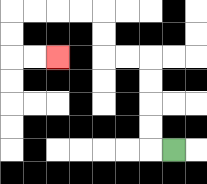{'start': '[7, 6]', 'end': '[2, 2]', 'path_directions': 'L,U,U,U,U,L,L,U,U,L,L,L,L,D,D,R,R', 'path_coordinates': '[[7, 6], [6, 6], [6, 5], [6, 4], [6, 3], [6, 2], [5, 2], [4, 2], [4, 1], [4, 0], [3, 0], [2, 0], [1, 0], [0, 0], [0, 1], [0, 2], [1, 2], [2, 2]]'}